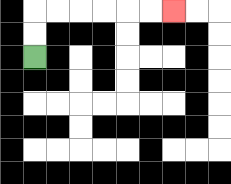{'start': '[1, 2]', 'end': '[7, 0]', 'path_directions': 'U,U,R,R,R,R,R,R', 'path_coordinates': '[[1, 2], [1, 1], [1, 0], [2, 0], [3, 0], [4, 0], [5, 0], [6, 0], [7, 0]]'}